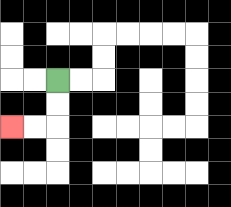{'start': '[2, 3]', 'end': '[0, 5]', 'path_directions': 'D,D,L,L', 'path_coordinates': '[[2, 3], [2, 4], [2, 5], [1, 5], [0, 5]]'}